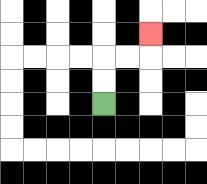{'start': '[4, 4]', 'end': '[6, 1]', 'path_directions': 'U,U,R,R,U', 'path_coordinates': '[[4, 4], [4, 3], [4, 2], [5, 2], [6, 2], [6, 1]]'}